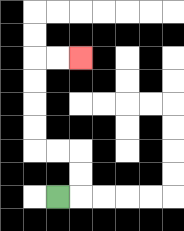{'start': '[2, 8]', 'end': '[3, 2]', 'path_directions': 'R,U,U,L,L,U,U,U,U,R,R', 'path_coordinates': '[[2, 8], [3, 8], [3, 7], [3, 6], [2, 6], [1, 6], [1, 5], [1, 4], [1, 3], [1, 2], [2, 2], [3, 2]]'}